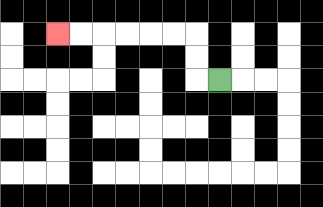{'start': '[9, 3]', 'end': '[2, 1]', 'path_directions': 'L,U,U,L,L,L,L,L,L', 'path_coordinates': '[[9, 3], [8, 3], [8, 2], [8, 1], [7, 1], [6, 1], [5, 1], [4, 1], [3, 1], [2, 1]]'}